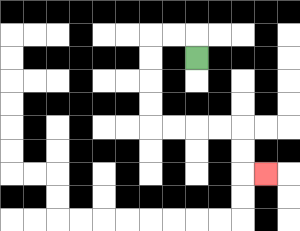{'start': '[8, 2]', 'end': '[11, 7]', 'path_directions': 'U,L,L,D,D,D,D,R,R,R,R,D,D,R', 'path_coordinates': '[[8, 2], [8, 1], [7, 1], [6, 1], [6, 2], [6, 3], [6, 4], [6, 5], [7, 5], [8, 5], [9, 5], [10, 5], [10, 6], [10, 7], [11, 7]]'}